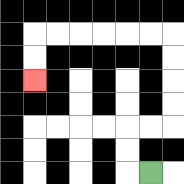{'start': '[6, 7]', 'end': '[1, 3]', 'path_directions': 'L,U,U,R,R,U,U,U,U,L,L,L,L,L,L,D,D', 'path_coordinates': '[[6, 7], [5, 7], [5, 6], [5, 5], [6, 5], [7, 5], [7, 4], [7, 3], [7, 2], [7, 1], [6, 1], [5, 1], [4, 1], [3, 1], [2, 1], [1, 1], [1, 2], [1, 3]]'}